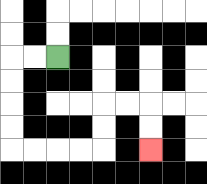{'start': '[2, 2]', 'end': '[6, 6]', 'path_directions': 'L,L,D,D,D,D,R,R,R,R,U,U,R,R,D,D', 'path_coordinates': '[[2, 2], [1, 2], [0, 2], [0, 3], [0, 4], [0, 5], [0, 6], [1, 6], [2, 6], [3, 6], [4, 6], [4, 5], [4, 4], [5, 4], [6, 4], [6, 5], [6, 6]]'}